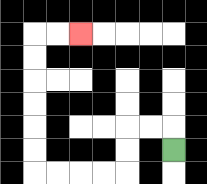{'start': '[7, 6]', 'end': '[3, 1]', 'path_directions': 'U,L,L,D,D,L,L,L,L,U,U,U,U,U,U,R,R', 'path_coordinates': '[[7, 6], [7, 5], [6, 5], [5, 5], [5, 6], [5, 7], [4, 7], [3, 7], [2, 7], [1, 7], [1, 6], [1, 5], [1, 4], [1, 3], [1, 2], [1, 1], [2, 1], [3, 1]]'}